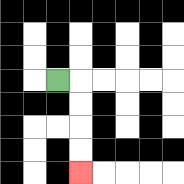{'start': '[2, 3]', 'end': '[3, 7]', 'path_directions': 'R,D,D,D,D', 'path_coordinates': '[[2, 3], [3, 3], [3, 4], [3, 5], [3, 6], [3, 7]]'}